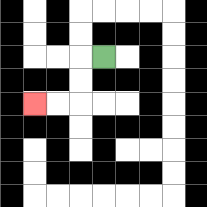{'start': '[4, 2]', 'end': '[1, 4]', 'path_directions': 'L,D,D,L,L', 'path_coordinates': '[[4, 2], [3, 2], [3, 3], [3, 4], [2, 4], [1, 4]]'}